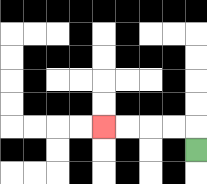{'start': '[8, 6]', 'end': '[4, 5]', 'path_directions': 'U,L,L,L,L', 'path_coordinates': '[[8, 6], [8, 5], [7, 5], [6, 5], [5, 5], [4, 5]]'}